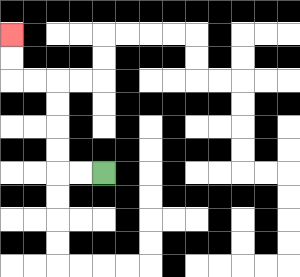{'start': '[4, 7]', 'end': '[0, 1]', 'path_directions': 'L,L,U,U,U,U,L,L,U,U', 'path_coordinates': '[[4, 7], [3, 7], [2, 7], [2, 6], [2, 5], [2, 4], [2, 3], [1, 3], [0, 3], [0, 2], [0, 1]]'}